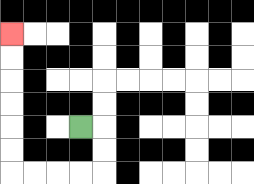{'start': '[3, 5]', 'end': '[0, 1]', 'path_directions': 'R,D,D,L,L,L,L,U,U,U,U,U,U', 'path_coordinates': '[[3, 5], [4, 5], [4, 6], [4, 7], [3, 7], [2, 7], [1, 7], [0, 7], [0, 6], [0, 5], [0, 4], [0, 3], [0, 2], [0, 1]]'}